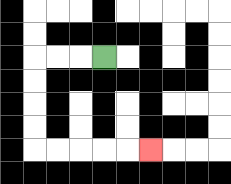{'start': '[4, 2]', 'end': '[6, 6]', 'path_directions': 'L,L,L,D,D,D,D,R,R,R,R,R', 'path_coordinates': '[[4, 2], [3, 2], [2, 2], [1, 2], [1, 3], [1, 4], [1, 5], [1, 6], [2, 6], [3, 6], [4, 6], [5, 6], [6, 6]]'}